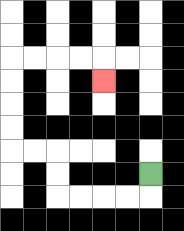{'start': '[6, 7]', 'end': '[4, 3]', 'path_directions': 'D,L,L,L,L,U,U,L,L,U,U,U,U,R,R,R,R,D', 'path_coordinates': '[[6, 7], [6, 8], [5, 8], [4, 8], [3, 8], [2, 8], [2, 7], [2, 6], [1, 6], [0, 6], [0, 5], [0, 4], [0, 3], [0, 2], [1, 2], [2, 2], [3, 2], [4, 2], [4, 3]]'}